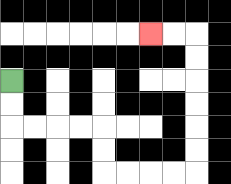{'start': '[0, 3]', 'end': '[6, 1]', 'path_directions': 'D,D,R,R,R,R,D,D,R,R,R,R,U,U,U,U,U,U,L,L', 'path_coordinates': '[[0, 3], [0, 4], [0, 5], [1, 5], [2, 5], [3, 5], [4, 5], [4, 6], [4, 7], [5, 7], [6, 7], [7, 7], [8, 7], [8, 6], [8, 5], [8, 4], [8, 3], [8, 2], [8, 1], [7, 1], [6, 1]]'}